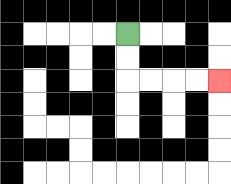{'start': '[5, 1]', 'end': '[9, 3]', 'path_directions': 'D,D,R,R,R,R', 'path_coordinates': '[[5, 1], [5, 2], [5, 3], [6, 3], [7, 3], [8, 3], [9, 3]]'}